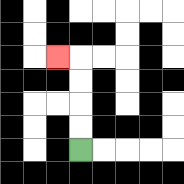{'start': '[3, 6]', 'end': '[2, 2]', 'path_directions': 'U,U,U,U,L', 'path_coordinates': '[[3, 6], [3, 5], [3, 4], [3, 3], [3, 2], [2, 2]]'}